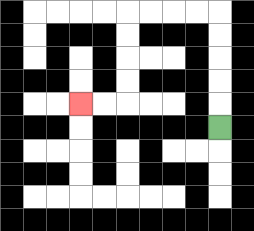{'start': '[9, 5]', 'end': '[3, 4]', 'path_directions': 'U,U,U,U,U,L,L,L,L,D,D,D,D,L,L', 'path_coordinates': '[[9, 5], [9, 4], [9, 3], [9, 2], [9, 1], [9, 0], [8, 0], [7, 0], [6, 0], [5, 0], [5, 1], [5, 2], [5, 3], [5, 4], [4, 4], [3, 4]]'}